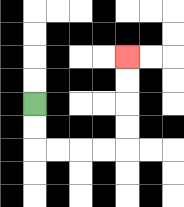{'start': '[1, 4]', 'end': '[5, 2]', 'path_directions': 'D,D,R,R,R,R,U,U,U,U', 'path_coordinates': '[[1, 4], [1, 5], [1, 6], [2, 6], [3, 6], [4, 6], [5, 6], [5, 5], [5, 4], [5, 3], [5, 2]]'}